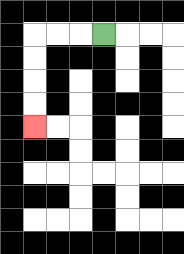{'start': '[4, 1]', 'end': '[1, 5]', 'path_directions': 'L,L,L,D,D,D,D', 'path_coordinates': '[[4, 1], [3, 1], [2, 1], [1, 1], [1, 2], [1, 3], [1, 4], [1, 5]]'}